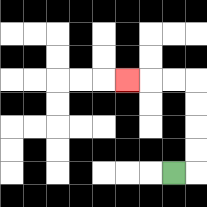{'start': '[7, 7]', 'end': '[5, 3]', 'path_directions': 'R,U,U,U,U,L,L,L', 'path_coordinates': '[[7, 7], [8, 7], [8, 6], [8, 5], [8, 4], [8, 3], [7, 3], [6, 3], [5, 3]]'}